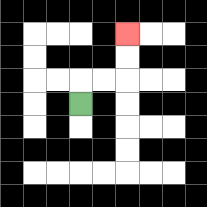{'start': '[3, 4]', 'end': '[5, 1]', 'path_directions': 'U,R,R,U,U', 'path_coordinates': '[[3, 4], [3, 3], [4, 3], [5, 3], [5, 2], [5, 1]]'}